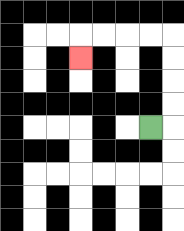{'start': '[6, 5]', 'end': '[3, 2]', 'path_directions': 'R,U,U,U,U,L,L,L,L,D', 'path_coordinates': '[[6, 5], [7, 5], [7, 4], [7, 3], [7, 2], [7, 1], [6, 1], [5, 1], [4, 1], [3, 1], [3, 2]]'}